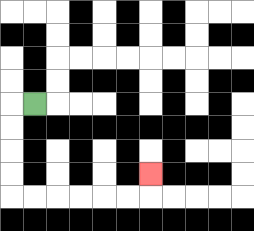{'start': '[1, 4]', 'end': '[6, 7]', 'path_directions': 'L,D,D,D,D,R,R,R,R,R,R,U', 'path_coordinates': '[[1, 4], [0, 4], [0, 5], [0, 6], [0, 7], [0, 8], [1, 8], [2, 8], [3, 8], [4, 8], [5, 8], [6, 8], [6, 7]]'}